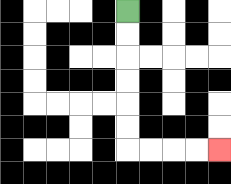{'start': '[5, 0]', 'end': '[9, 6]', 'path_directions': 'D,D,D,D,D,D,R,R,R,R', 'path_coordinates': '[[5, 0], [5, 1], [5, 2], [5, 3], [5, 4], [5, 5], [5, 6], [6, 6], [7, 6], [8, 6], [9, 6]]'}